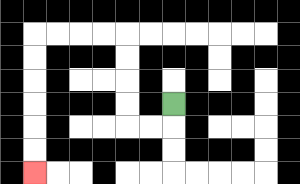{'start': '[7, 4]', 'end': '[1, 7]', 'path_directions': 'D,L,L,U,U,U,U,L,L,L,L,D,D,D,D,D,D', 'path_coordinates': '[[7, 4], [7, 5], [6, 5], [5, 5], [5, 4], [5, 3], [5, 2], [5, 1], [4, 1], [3, 1], [2, 1], [1, 1], [1, 2], [1, 3], [1, 4], [1, 5], [1, 6], [1, 7]]'}